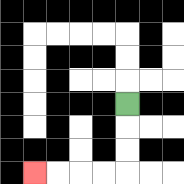{'start': '[5, 4]', 'end': '[1, 7]', 'path_directions': 'D,D,D,L,L,L,L', 'path_coordinates': '[[5, 4], [5, 5], [5, 6], [5, 7], [4, 7], [3, 7], [2, 7], [1, 7]]'}